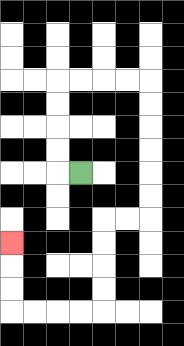{'start': '[3, 7]', 'end': '[0, 10]', 'path_directions': 'L,U,U,U,U,R,R,R,R,D,D,D,D,D,D,L,L,D,D,D,D,L,L,L,L,U,U,U', 'path_coordinates': '[[3, 7], [2, 7], [2, 6], [2, 5], [2, 4], [2, 3], [3, 3], [4, 3], [5, 3], [6, 3], [6, 4], [6, 5], [6, 6], [6, 7], [6, 8], [6, 9], [5, 9], [4, 9], [4, 10], [4, 11], [4, 12], [4, 13], [3, 13], [2, 13], [1, 13], [0, 13], [0, 12], [0, 11], [0, 10]]'}